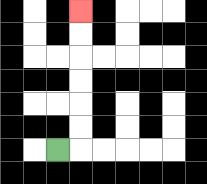{'start': '[2, 6]', 'end': '[3, 0]', 'path_directions': 'R,U,U,U,U,U,U', 'path_coordinates': '[[2, 6], [3, 6], [3, 5], [3, 4], [3, 3], [3, 2], [3, 1], [3, 0]]'}